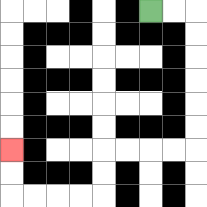{'start': '[6, 0]', 'end': '[0, 6]', 'path_directions': 'R,R,D,D,D,D,D,D,L,L,L,L,D,D,L,L,L,L,U,U', 'path_coordinates': '[[6, 0], [7, 0], [8, 0], [8, 1], [8, 2], [8, 3], [8, 4], [8, 5], [8, 6], [7, 6], [6, 6], [5, 6], [4, 6], [4, 7], [4, 8], [3, 8], [2, 8], [1, 8], [0, 8], [0, 7], [0, 6]]'}